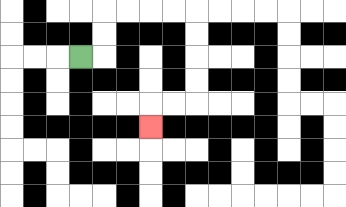{'start': '[3, 2]', 'end': '[6, 5]', 'path_directions': 'R,U,U,R,R,R,R,D,D,D,D,L,L,D', 'path_coordinates': '[[3, 2], [4, 2], [4, 1], [4, 0], [5, 0], [6, 0], [7, 0], [8, 0], [8, 1], [8, 2], [8, 3], [8, 4], [7, 4], [6, 4], [6, 5]]'}